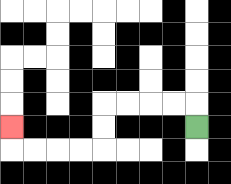{'start': '[8, 5]', 'end': '[0, 5]', 'path_directions': 'U,L,L,L,L,D,D,L,L,L,L,U', 'path_coordinates': '[[8, 5], [8, 4], [7, 4], [6, 4], [5, 4], [4, 4], [4, 5], [4, 6], [3, 6], [2, 6], [1, 6], [0, 6], [0, 5]]'}